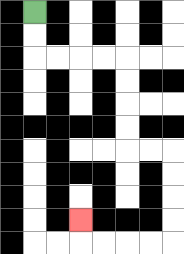{'start': '[1, 0]', 'end': '[3, 9]', 'path_directions': 'D,D,R,R,R,R,D,D,D,D,R,R,D,D,D,D,L,L,L,L,U', 'path_coordinates': '[[1, 0], [1, 1], [1, 2], [2, 2], [3, 2], [4, 2], [5, 2], [5, 3], [5, 4], [5, 5], [5, 6], [6, 6], [7, 6], [7, 7], [7, 8], [7, 9], [7, 10], [6, 10], [5, 10], [4, 10], [3, 10], [3, 9]]'}